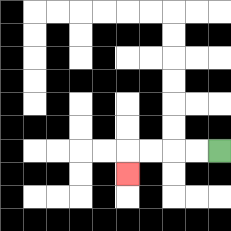{'start': '[9, 6]', 'end': '[5, 7]', 'path_directions': 'L,L,L,L,D', 'path_coordinates': '[[9, 6], [8, 6], [7, 6], [6, 6], [5, 6], [5, 7]]'}